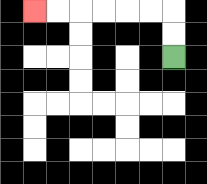{'start': '[7, 2]', 'end': '[1, 0]', 'path_directions': 'U,U,L,L,L,L,L,L', 'path_coordinates': '[[7, 2], [7, 1], [7, 0], [6, 0], [5, 0], [4, 0], [3, 0], [2, 0], [1, 0]]'}